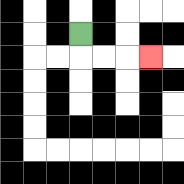{'start': '[3, 1]', 'end': '[6, 2]', 'path_directions': 'D,R,R,R', 'path_coordinates': '[[3, 1], [3, 2], [4, 2], [5, 2], [6, 2]]'}